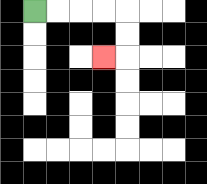{'start': '[1, 0]', 'end': '[4, 2]', 'path_directions': 'R,R,R,R,D,D,L', 'path_coordinates': '[[1, 0], [2, 0], [3, 0], [4, 0], [5, 0], [5, 1], [5, 2], [4, 2]]'}